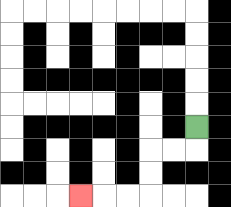{'start': '[8, 5]', 'end': '[3, 8]', 'path_directions': 'D,L,L,D,D,L,L,L', 'path_coordinates': '[[8, 5], [8, 6], [7, 6], [6, 6], [6, 7], [6, 8], [5, 8], [4, 8], [3, 8]]'}